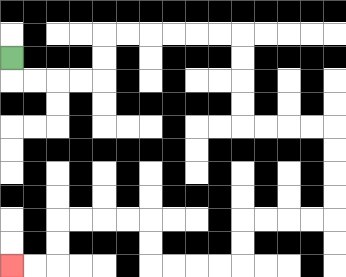{'start': '[0, 2]', 'end': '[0, 11]', 'path_directions': 'D,R,R,R,R,U,U,R,R,R,R,R,R,D,D,D,D,R,R,R,R,D,D,D,D,L,L,L,L,D,D,L,L,L,L,U,U,L,L,L,L,D,D,L,L', 'path_coordinates': '[[0, 2], [0, 3], [1, 3], [2, 3], [3, 3], [4, 3], [4, 2], [4, 1], [5, 1], [6, 1], [7, 1], [8, 1], [9, 1], [10, 1], [10, 2], [10, 3], [10, 4], [10, 5], [11, 5], [12, 5], [13, 5], [14, 5], [14, 6], [14, 7], [14, 8], [14, 9], [13, 9], [12, 9], [11, 9], [10, 9], [10, 10], [10, 11], [9, 11], [8, 11], [7, 11], [6, 11], [6, 10], [6, 9], [5, 9], [4, 9], [3, 9], [2, 9], [2, 10], [2, 11], [1, 11], [0, 11]]'}